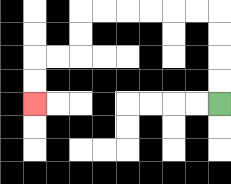{'start': '[9, 4]', 'end': '[1, 4]', 'path_directions': 'U,U,U,U,L,L,L,L,L,L,D,D,L,L,D,D', 'path_coordinates': '[[9, 4], [9, 3], [9, 2], [9, 1], [9, 0], [8, 0], [7, 0], [6, 0], [5, 0], [4, 0], [3, 0], [3, 1], [3, 2], [2, 2], [1, 2], [1, 3], [1, 4]]'}